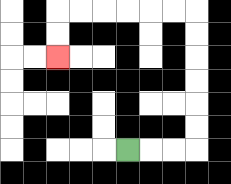{'start': '[5, 6]', 'end': '[2, 2]', 'path_directions': 'R,R,R,U,U,U,U,U,U,L,L,L,L,L,L,D,D', 'path_coordinates': '[[5, 6], [6, 6], [7, 6], [8, 6], [8, 5], [8, 4], [8, 3], [8, 2], [8, 1], [8, 0], [7, 0], [6, 0], [5, 0], [4, 0], [3, 0], [2, 0], [2, 1], [2, 2]]'}